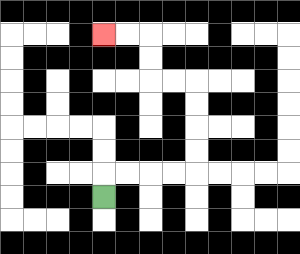{'start': '[4, 8]', 'end': '[4, 1]', 'path_directions': 'U,R,R,R,R,U,U,U,U,L,L,U,U,L,L', 'path_coordinates': '[[4, 8], [4, 7], [5, 7], [6, 7], [7, 7], [8, 7], [8, 6], [8, 5], [8, 4], [8, 3], [7, 3], [6, 3], [6, 2], [6, 1], [5, 1], [4, 1]]'}